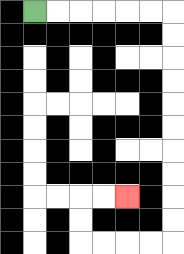{'start': '[1, 0]', 'end': '[5, 8]', 'path_directions': 'R,R,R,R,R,R,D,D,D,D,D,D,D,D,D,D,L,L,L,L,U,U,R,R', 'path_coordinates': '[[1, 0], [2, 0], [3, 0], [4, 0], [5, 0], [6, 0], [7, 0], [7, 1], [7, 2], [7, 3], [7, 4], [7, 5], [7, 6], [7, 7], [7, 8], [7, 9], [7, 10], [6, 10], [5, 10], [4, 10], [3, 10], [3, 9], [3, 8], [4, 8], [5, 8]]'}